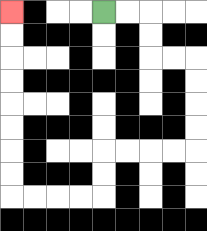{'start': '[4, 0]', 'end': '[0, 0]', 'path_directions': 'R,R,D,D,R,R,D,D,D,D,L,L,L,L,D,D,L,L,L,L,U,U,U,U,U,U,U,U', 'path_coordinates': '[[4, 0], [5, 0], [6, 0], [6, 1], [6, 2], [7, 2], [8, 2], [8, 3], [8, 4], [8, 5], [8, 6], [7, 6], [6, 6], [5, 6], [4, 6], [4, 7], [4, 8], [3, 8], [2, 8], [1, 8], [0, 8], [0, 7], [0, 6], [0, 5], [0, 4], [0, 3], [0, 2], [0, 1], [0, 0]]'}